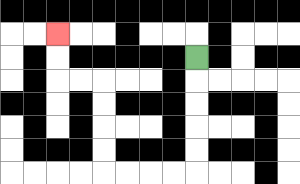{'start': '[8, 2]', 'end': '[2, 1]', 'path_directions': 'D,D,D,D,D,L,L,L,L,U,U,U,U,L,L,U,U', 'path_coordinates': '[[8, 2], [8, 3], [8, 4], [8, 5], [8, 6], [8, 7], [7, 7], [6, 7], [5, 7], [4, 7], [4, 6], [4, 5], [4, 4], [4, 3], [3, 3], [2, 3], [2, 2], [2, 1]]'}